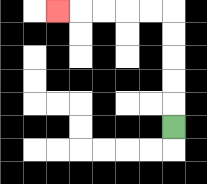{'start': '[7, 5]', 'end': '[2, 0]', 'path_directions': 'U,U,U,U,U,L,L,L,L,L', 'path_coordinates': '[[7, 5], [7, 4], [7, 3], [7, 2], [7, 1], [7, 0], [6, 0], [5, 0], [4, 0], [3, 0], [2, 0]]'}